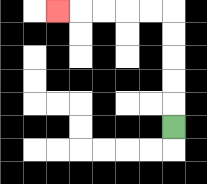{'start': '[7, 5]', 'end': '[2, 0]', 'path_directions': 'U,U,U,U,U,L,L,L,L,L', 'path_coordinates': '[[7, 5], [7, 4], [7, 3], [7, 2], [7, 1], [7, 0], [6, 0], [5, 0], [4, 0], [3, 0], [2, 0]]'}